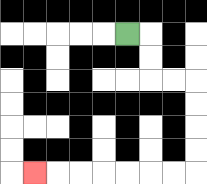{'start': '[5, 1]', 'end': '[1, 7]', 'path_directions': 'R,D,D,R,R,D,D,D,D,L,L,L,L,L,L,L', 'path_coordinates': '[[5, 1], [6, 1], [6, 2], [6, 3], [7, 3], [8, 3], [8, 4], [8, 5], [8, 6], [8, 7], [7, 7], [6, 7], [5, 7], [4, 7], [3, 7], [2, 7], [1, 7]]'}